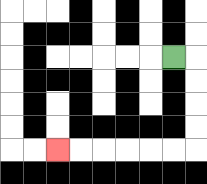{'start': '[7, 2]', 'end': '[2, 6]', 'path_directions': 'R,D,D,D,D,L,L,L,L,L,L', 'path_coordinates': '[[7, 2], [8, 2], [8, 3], [8, 4], [8, 5], [8, 6], [7, 6], [6, 6], [5, 6], [4, 6], [3, 6], [2, 6]]'}